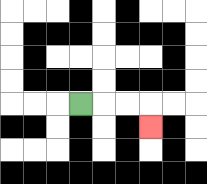{'start': '[3, 4]', 'end': '[6, 5]', 'path_directions': 'R,R,R,D', 'path_coordinates': '[[3, 4], [4, 4], [5, 4], [6, 4], [6, 5]]'}